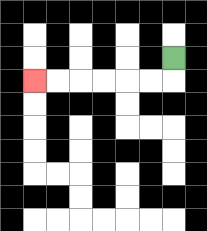{'start': '[7, 2]', 'end': '[1, 3]', 'path_directions': 'D,L,L,L,L,L,L', 'path_coordinates': '[[7, 2], [7, 3], [6, 3], [5, 3], [4, 3], [3, 3], [2, 3], [1, 3]]'}